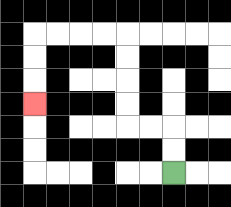{'start': '[7, 7]', 'end': '[1, 4]', 'path_directions': 'U,U,L,L,U,U,U,U,L,L,L,L,D,D,D', 'path_coordinates': '[[7, 7], [7, 6], [7, 5], [6, 5], [5, 5], [5, 4], [5, 3], [5, 2], [5, 1], [4, 1], [3, 1], [2, 1], [1, 1], [1, 2], [1, 3], [1, 4]]'}